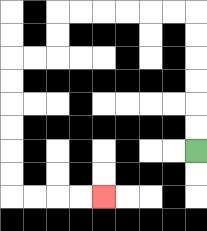{'start': '[8, 6]', 'end': '[4, 8]', 'path_directions': 'U,U,U,U,U,U,L,L,L,L,L,L,D,D,L,L,D,D,D,D,D,D,R,R,R,R', 'path_coordinates': '[[8, 6], [8, 5], [8, 4], [8, 3], [8, 2], [8, 1], [8, 0], [7, 0], [6, 0], [5, 0], [4, 0], [3, 0], [2, 0], [2, 1], [2, 2], [1, 2], [0, 2], [0, 3], [0, 4], [0, 5], [0, 6], [0, 7], [0, 8], [1, 8], [2, 8], [3, 8], [4, 8]]'}